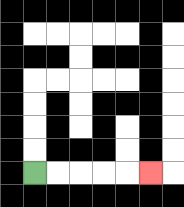{'start': '[1, 7]', 'end': '[6, 7]', 'path_directions': 'R,R,R,R,R', 'path_coordinates': '[[1, 7], [2, 7], [3, 7], [4, 7], [5, 7], [6, 7]]'}